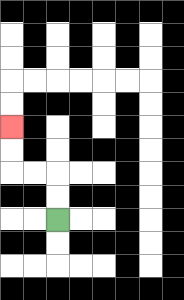{'start': '[2, 9]', 'end': '[0, 5]', 'path_directions': 'U,U,L,L,U,U', 'path_coordinates': '[[2, 9], [2, 8], [2, 7], [1, 7], [0, 7], [0, 6], [0, 5]]'}